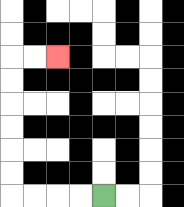{'start': '[4, 8]', 'end': '[2, 2]', 'path_directions': 'L,L,L,L,U,U,U,U,U,U,R,R', 'path_coordinates': '[[4, 8], [3, 8], [2, 8], [1, 8], [0, 8], [0, 7], [0, 6], [0, 5], [0, 4], [0, 3], [0, 2], [1, 2], [2, 2]]'}